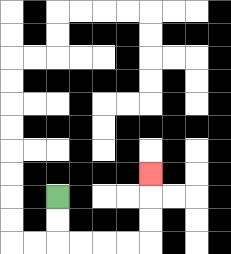{'start': '[2, 8]', 'end': '[6, 7]', 'path_directions': 'D,D,R,R,R,R,U,U,U', 'path_coordinates': '[[2, 8], [2, 9], [2, 10], [3, 10], [4, 10], [5, 10], [6, 10], [6, 9], [6, 8], [6, 7]]'}